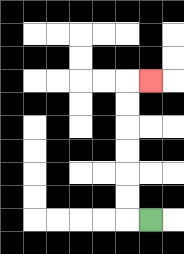{'start': '[6, 9]', 'end': '[6, 3]', 'path_directions': 'L,U,U,U,U,U,U,R', 'path_coordinates': '[[6, 9], [5, 9], [5, 8], [5, 7], [5, 6], [5, 5], [5, 4], [5, 3], [6, 3]]'}